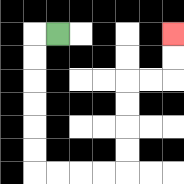{'start': '[2, 1]', 'end': '[7, 1]', 'path_directions': 'L,D,D,D,D,D,D,R,R,R,R,U,U,U,U,R,R,U,U', 'path_coordinates': '[[2, 1], [1, 1], [1, 2], [1, 3], [1, 4], [1, 5], [1, 6], [1, 7], [2, 7], [3, 7], [4, 7], [5, 7], [5, 6], [5, 5], [5, 4], [5, 3], [6, 3], [7, 3], [7, 2], [7, 1]]'}